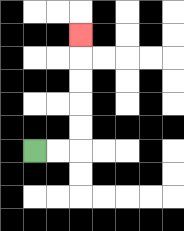{'start': '[1, 6]', 'end': '[3, 1]', 'path_directions': 'R,R,U,U,U,U,U', 'path_coordinates': '[[1, 6], [2, 6], [3, 6], [3, 5], [3, 4], [3, 3], [3, 2], [3, 1]]'}